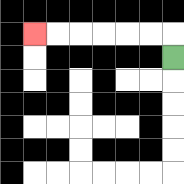{'start': '[7, 2]', 'end': '[1, 1]', 'path_directions': 'U,L,L,L,L,L,L', 'path_coordinates': '[[7, 2], [7, 1], [6, 1], [5, 1], [4, 1], [3, 1], [2, 1], [1, 1]]'}